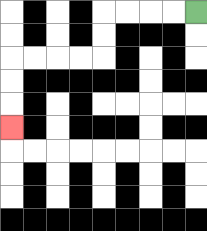{'start': '[8, 0]', 'end': '[0, 5]', 'path_directions': 'L,L,L,L,D,D,L,L,L,L,D,D,D', 'path_coordinates': '[[8, 0], [7, 0], [6, 0], [5, 0], [4, 0], [4, 1], [4, 2], [3, 2], [2, 2], [1, 2], [0, 2], [0, 3], [0, 4], [0, 5]]'}